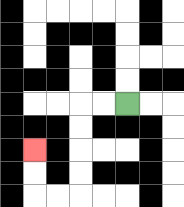{'start': '[5, 4]', 'end': '[1, 6]', 'path_directions': 'L,L,D,D,D,D,L,L,U,U', 'path_coordinates': '[[5, 4], [4, 4], [3, 4], [3, 5], [3, 6], [3, 7], [3, 8], [2, 8], [1, 8], [1, 7], [1, 6]]'}